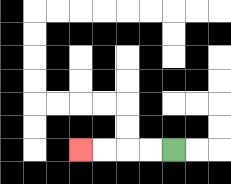{'start': '[7, 6]', 'end': '[3, 6]', 'path_directions': 'L,L,L,L', 'path_coordinates': '[[7, 6], [6, 6], [5, 6], [4, 6], [3, 6]]'}